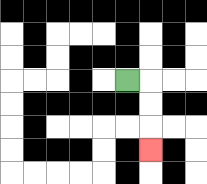{'start': '[5, 3]', 'end': '[6, 6]', 'path_directions': 'R,D,D,D', 'path_coordinates': '[[5, 3], [6, 3], [6, 4], [6, 5], [6, 6]]'}